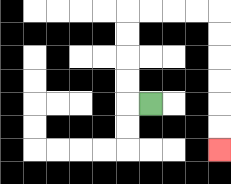{'start': '[6, 4]', 'end': '[9, 6]', 'path_directions': 'L,U,U,U,U,R,R,R,R,D,D,D,D,D,D', 'path_coordinates': '[[6, 4], [5, 4], [5, 3], [5, 2], [5, 1], [5, 0], [6, 0], [7, 0], [8, 0], [9, 0], [9, 1], [9, 2], [9, 3], [9, 4], [9, 5], [9, 6]]'}